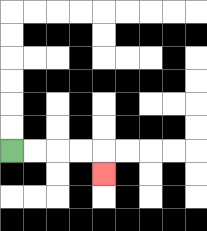{'start': '[0, 6]', 'end': '[4, 7]', 'path_directions': 'R,R,R,R,D', 'path_coordinates': '[[0, 6], [1, 6], [2, 6], [3, 6], [4, 6], [4, 7]]'}